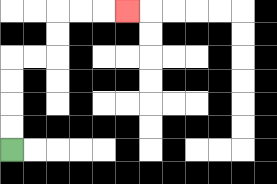{'start': '[0, 6]', 'end': '[5, 0]', 'path_directions': 'U,U,U,U,R,R,U,U,R,R,R', 'path_coordinates': '[[0, 6], [0, 5], [0, 4], [0, 3], [0, 2], [1, 2], [2, 2], [2, 1], [2, 0], [3, 0], [4, 0], [5, 0]]'}